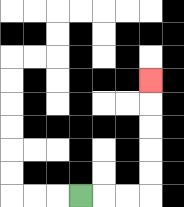{'start': '[3, 8]', 'end': '[6, 3]', 'path_directions': 'R,R,R,U,U,U,U,U', 'path_coordinates': '[[3, 8], [4, 8], [5, 8], [6, 8], [6, 7], [6, 6], [6, 5], [6, 4], [6, 3]]'}